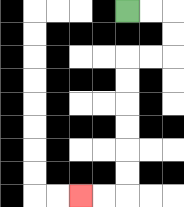{'start': '[5, 0]', 'end': '[3, 8]', 'path_directions': 'R,R,D,D,L,L,D,D,D,D,D,D,L,L', 'path_coordinates': '[[5, 0], [6, 0], [7, 0], [7, 1], [7, 2], [6, 2], [5, 2], [5, 3], [5, 4], [5, 5], [5, 6], [5, 7], [5, 8], [4, 8], [3, 8]]'}